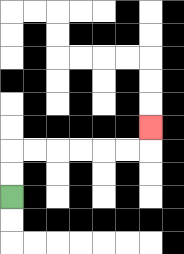{'start': '[0, 8]', 'end': '[6, 5]', 'path_directions': 'U,U,R,R,R,R,R,R,U', 'path_coordinates': '[[0, 8], [0, 7], [0, 6], [1, 6], [2, 6], [3, 6], [4, 6], [5, 6], [6, 6], [6, 5]]'}